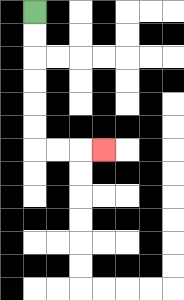{'start': '[1, 0]', 'end': '[4, 6]', 'path_directions': 'D,D,D,D,D,D,R,R,R', 'path_coordinates': '[[1, 0], [1, 1], [1, 2], [1, 3], [1, 4], [1, 5], [1, 6], [2, 6], [3, 6], [4, 6]]'}